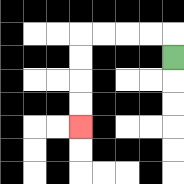{'start': '[7, 2]', 'end': '[3, 5]', 'path_directions': 'U,L,L,L,L,D,D,D,D', 'path_coordinates': '[[7, 2], [7, 1], [6, 1], [5, 1], [4, 1], [3, 1], [3, 2], [3, 3], [3, 4], [3, 5]]'}